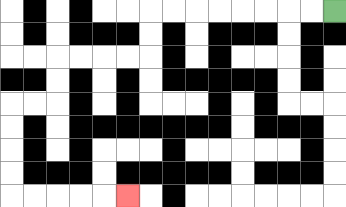{'start': '[14, 0]', 'end': '[5, 8]', 'path_directions': 'L,L,L,L,L,L,L,L,D,D,L,L,L,L,D,D,L,L,D,D,D,D,R,R,R,R,R', 'path_coordinates': '[[14, 0], [13, 0], [12, 0], [11, 0], [10, 0], [9, 0], [8, 0], [7, 0], [6, 0], [6, 1], [6, 2], [5, 2], [4, 2], [3, 2], [2, 2], [2, 3], [2, 4], [1, 4], [0, 4], [0, 5], [0, 6], [0, 7], [0, 8], [1, 8], [2, 8], [3, 8], [4, 8], [5, 8]]'}